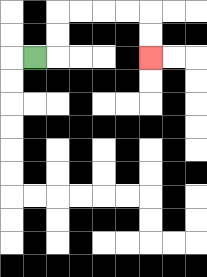{'start': '[1, 2]', 'end': '[6, 2]', 'path_directions': 'R,U,U,R,R,R,R,D,D', 'path_coordinates': '[[1, 2], [2, 2], [2, 1], [2, 0], [3, 0], [4, 0], [5, 0], [6, 0], [6, 1], [6, 2]]'}